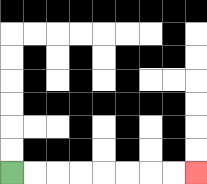{'start': '[0, 7]', 'end': '[8, 7]', 'path_directions': 'R,R,R,R,R,R,R,R', 'path_coordinates': '[[0, 7], [1, 7], [2, 7], [3, 7], [4, 7], [5, 7], [6, 7], [7, 7], [8, 7]]'}